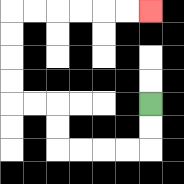{'start': '[6, 4]', 'end': '[6, 0]', 'path_directions': 'D,D,L,L,L,L,U,U,L,L,U,U,U,U,R,R,R,R,R,R', 'path_coordinates': '[[6, 4], [6, 5], [6, 6], [5, 6], [4, 6], [3, 6], [2, 6], [2, 5], [2, 4], [1, 4], [0, 4], [0, 3], [0, 2], [0, 1], [0, 0], [1, 0], [2, 0], [3, 0], [4, 0], [5, 0], [6, 0]]'}